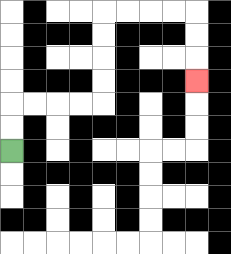{'start': '[0, 6]', 'end': '[8, 3]', 'path_directions': 'U,U,R,R,R,R,U,U,U,U,R,R,R,R,D,D,D', 'path_coordinates': '[[0, 6], [0, 5], [0, 4], [1, 4], [2, 4], [3, 4], [4, 4], [4, 3], [4, 2], [4, 1], [4, 0], [5, 0], [6, 0], [7, 0], [8, 0], [8, 1], [8, 2], [8, 3]]'}